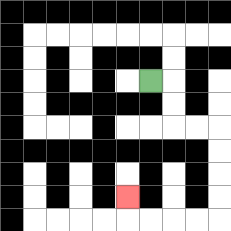{'start': '[6, 3]', 'end': '[5, 8]', 'path_directions': 'R,D,D,R,R,D,D,D,D,L,L,L,L,U', 'path_coordinates': '[[6, 3], [7, 3], [7, 4], [7, 5], [8, 5], [9, 5], [9, 6], [9, 7], [9, 8], [9, 9], [8, 9], [7, 9], [6, 9], [5, 9], [5, 8]]'}